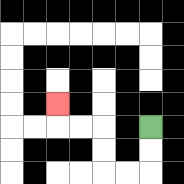{'start': '[6, 5]', 'end': '[2, 4]', 'path_directions': 'D,D,L,L,U,U,L,L,U', 'path_coordinates': '[[6, 5], [6, 6], [6, 7], [5, 7], [4, 7], [4, 6], [4, 5], [3, 5], [2, 5], [2, 4]]'}